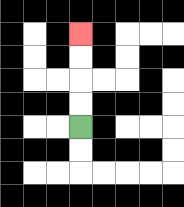{'start': '[3, 5]', 'end': '[3, 1]', 'path_directions': 'U,U,U,U', 'path_coordinates': '[[3, 5], [3, 4], [3, 3], [3, 2], [3, 1]]'}